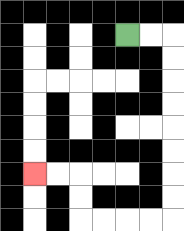{'start': '[5, 1]', 'end': '[1, 7]', 'path_directions': 'R,R,D,D,D,D,D,D,D,D,L,L,L,L,U,U,L,L', 'path_coordinates': '[[5, 1], [6, 1], [7, 1], [7, 2], [7, 3], [7, 4], [7, 5], [7, 6], [7, 7], [7, 8], [7, 9], [6, 9], [5, 9], [4, 9], [3, 9], [3, 8], [3, 7], [2, 7], [1, 7]]'}